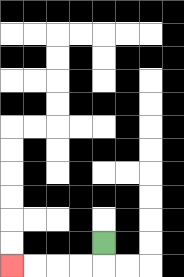{'start': '[4, 10]', 'end': '[0, 11]', 'path_directions': 'D,L,L,L,L', 'path_coordinates': '[[4, 10], [4, 11], [3, 11], [2, 11], [1, 11], [0, 11]]'}